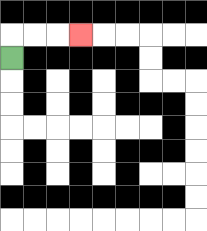{'start': '[0, 2]', 'end': '[3, 1]', 'path_directions': 'U,R,R,R', 'path_coordinates': '[[0, 2], [0, 1], [1, 1], [2, 1], [3, 1]]'}